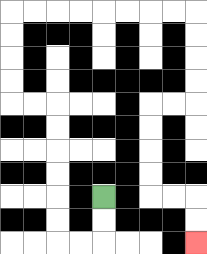{'start': '[4, 8]', 'end': '[8, 10]', 'path_directions': 'D,D,L,L,U,U,U,U,U,U,L,L,U,U,U,U,R,R,R,R,R,R,R,R,D,D,D,D,L,L,D,D,D,D,R,R,D,D', 'path_coordinates': '[[4, 8], [4, 9], [4, 10], [3, 10], [2, 10], [2, 9], [2, 8], [2, 7], [2, 6], [2, 5], [2, 4], [1, 4], [0, 4], [0, 3], [0, 2], [0, 1], [0, 0], [1, 0], [2, 0], [3, 0], [4, 0], [5, 0], [6, 0], [7, 0], [8, 0], [8, 1], [8, 2], [8, 3], [8, 4], [7, 4], [6, 4], [6, 5], [6, 6], [6, 7], [6, 8], [7, 8], [8, 8], [8, 9], [8, 10]]'}